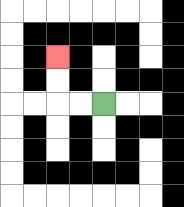{'start': '[4, 4]', 'end': '[2, 2]', 'path_directions': 'L,L,U,U', 'path_coordinates': '[[4, 4], [3, 4], [2, 4], [2, 3], [2, 2]]'}